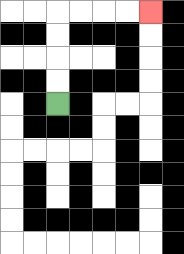{'start': '[2, 4]', 'end': '[6, 0]', 'path_directions': 'U,U,U,U,R,R,R,R', 'path_coordinates': '[[2, 4], [2, 3], [2, 2], [2, 1], [2, 0], [3, 0], [4, 0], [5, 0], [6, 0]]'}